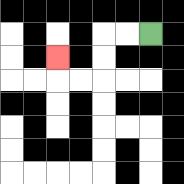{'start': '[6, 1]', 'end': '[2, 2]', 'path_directions': 'L,L,D,D,L,L,U', 'path_coordinates': '[[6, 1], [5, 1], [4, 1], [4, 2], [4, 3], [3, 3], [2, 3], [2, 2]]'}